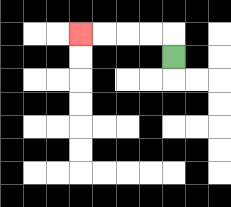{'start': '[7, 2]', 'end': '[3, 1]', 'path_directions': 'U,L,L,L,L', 'path_coordinates': '[[7, 2], [7, 1], [6, 1], [5, 1], [4, 1], [3, 1]]'}